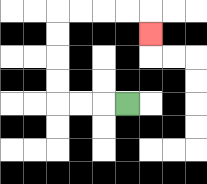{'start': '[5, 4]', 'end': '[6, 1]', 'path_directions': 'L,L,L,U,U,U,U,R,R,R,R,D', 'path_coordinates': '[[5, 4], [4, 4], [3, 4], [2, 4], [2, 3], [2, 2], [2, 1], [2, 0], [3, 0], [4, 0], [5, 0], [6, 0], [6, 1]]'}